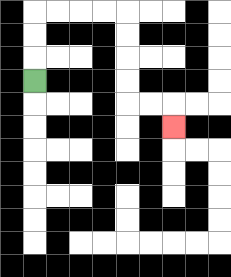{'start': '[1, 3]', 'end': '[7, 5]', 'path_directions': 'U,U,U,R,R,R,R,D,D,D,D,R,R,D', 'path_coordinates': '[[1, 3], [1, 2], [1, 1], [1, 0], [2, 0], [3, 0], [4, 0], [5, 0], [5, 1], [5, 2], [5, 3], [5, 4], [6, 4], [7, 4], [7, 5]]'}